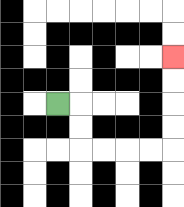{'start': '[2, 4]', 'end': '[7, 2]', 'path_directions': 'R,D,D,R,R,R,R,U,U,U,U', 'path_coordinates': '[[2, 4], [3, 4], [3, 5], [3, 6], [4, 6], [5, 6], [6, 6], [7, 6], [7, 5], [7, 4], [7, 3], [7, 2]]'}